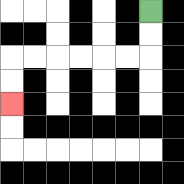{'start': '[6, 0]', 'end': '[0, 4]', 'path_directions': 'D,D,L,L,L,L,L,L,D,D', 'path_coordinates': '[[6, 0], [6, 1], [6, 2], [5, 2], [4, 2], [3, 2], [2, 2], [1, 2], [0, 2], [0, 3], [0, 4]]'}